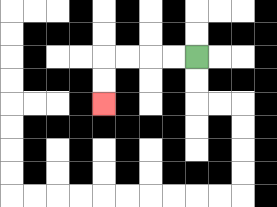{'start': '[8, 2]', 'end': '[4, 4]', 'path_directions': 'L,L,L,L,D,D', 'path_coordinates': '[[8, 2], [7, 2], [6, 2], [5, 2], [4, 2], [4, 3], [4, 4]]'}